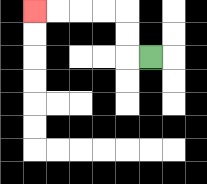{'start': '[6, 2]', 'end': '[1, 0]', 'path_directions': 'L,U,U,L,L,L,L', 'path_coordinates': '[[6, 2], [5, 2], [5, 1], [5, 0], [4, 0], [3, 0], [2, 0], [1, 0]]'}